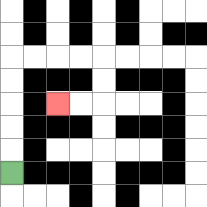{'start': '[0, 7]', 'end': '[2, 4]', 'path_directions': 'U,U,U,U,U,R,R,R,R,D,D,L,L', 'path_coordinates': '[[0, 7], [0, 6], [0, 5], [0, 4], [0, 3], [0, 2], [1, 2], [2, 2], [3, 2], [4, 2], [4, 3], [4, 4], [3, 4], [2, 4]]'}